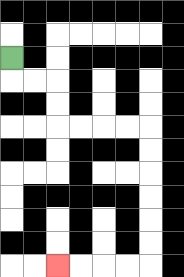{'start': '[0, 2]', 'end': '[2, 11]', 'path_directions': 'D,R,R,D,D,R,R,R,R,D,D,D,D,D,D,L,L,L,L', 'path_coordinates': '[[0, 2], [0, 3], [1, 3], [2, 3], [2, 4], [2, 5], [3, 5], [4, 5], [5, 5], [6, 5], [6, 6], [6, 7], [6, 8], [6, 9], [6, 10], [6, 11], [5, 11], [4, 11], [3, 11], [2, 11]]'}